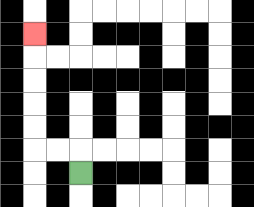{'start': '[3, 7]', 'end': '[1, 1]', 'path_directions': 'U,L,L,U,U,U,U,U', 'path_coordinates': '[[3, 7], [3, 6], [2, 6], [1, 6], [1, 5], [1, 4], [1, 3], [1, 2], [1, 1]]'}